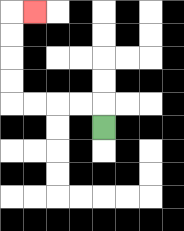{'start': '[4, 5]', 'end': '[1, 0]', 'path_directions': 'U,L,L,L,L,U,U,U,U,R', 'path_coordinates': '[[4, 5], [4, 4], [3, 4], [2, 4], [1, 4], [0, 4], [0, 3], [0, 2], [0, 1], [0, 0], [1, 0]]'}